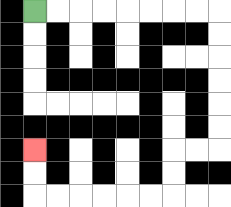{'start': '[1, 0]', 'end': '[1, 6]', 'path_directions': 'R,R,R,R,R,R,R,R,D,D,D,D,D,D,L,L,D,D,L,L,L,L,L,L,U,U', 'path_coordinates': '[[1, 0], [2, 0], [3, 0], [4, 0], [5, 0], [6, 0], [7, 0], [8, 0], [9, 0], [9, 1], [9, 2], [9, 3], [9, 4], [9, 5], [9, 6], [8, 6], [7, 6], [7, 7], [7, 8], [6, 8], [5, 8], [4, 8], [3, 8], [2, 8], [1, 8], [1, 7], [1, 6]]'}